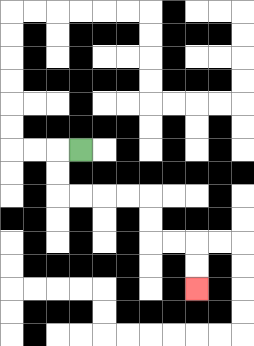{'start': '[3, 6]', 'end': '[8, 12]', 'path_directions': 'L,D,D,R,R,R,R,D,D,R,R,D,D', 'path_coordinates': '[[3, 6], [2, 6], [2, 7], [2, 8], [3, 8], [4, 8], [5, 8], [6, 8], [6, 9], [6, 10], [7, 10], [8, 10], [8, 11], [8, 12]]'}